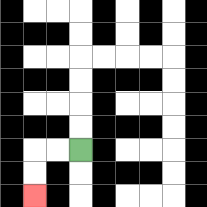{'start': '[3, 6]', 'end': '[1, 8]', 'path_directions': 'L,L,D,D', 'path_coordinates': '[[3, 6], [2, 6], [1, 6], [1, 7], [1, 8]]'}